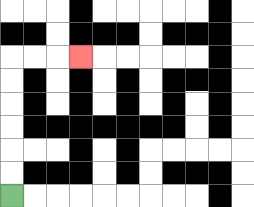{'start': '[0, 8]', 'end': '[3, 2]', 'path_directions': 'U,U,U,U,U,U,R,R,R', 'path_coordinates': '[[0, 8], [0, 7], [0, 6], [0, 5], [0, 4], [0, 3], [0, 2], [1, 2], [2, 2], [3, 2]]'}